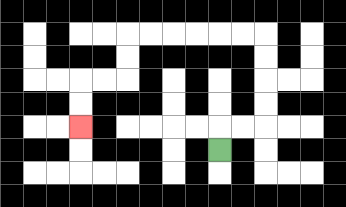{'start': '[9, 6]', 'end': '[3, 5]', 'path_directions': 'U,R,R,U,U,U,U,L,L,L,L,L,L,D,D,L,L,D,D', 'path_coordinates': '[[9, 6], [9, 5], [10, 5], [11, 5], [11, 4], [11, 3], [11, 2], [11, 1], [10, 1], [9, 1], [8, 1], [7, 1], [6, 1], [5, 1], [5, 2], [5, 3], [4, 3], [3, 3], [3, 4], [3, 5]]'}